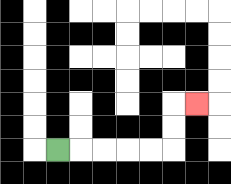{'start': '[2, 6]', 'end': '[8, 4]', 'path_directions': 'R,R,R,R,R,U,U,R', 'path_coordinates': '[[2, 6], [3, 6], [4, 6], [5, 6], [6, 6], [7, 6], [7, 5], [7, 4], [8, 4]]'}